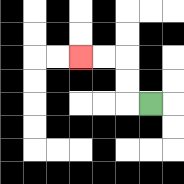{'start': '[6, 4]', 'end': '[3, 2]', 'path_directions': 'L,U,U,L,L', 'path_coordinates': '[[6, 4], [5, 4], [5, 3], [5, 2], [4, 2], [3, 2]]'}